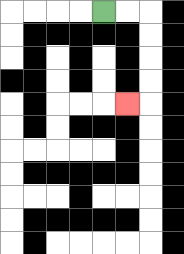{'start': '[4, 0]', 'end': '[5, 4]', 'path_directions': 'R,R,D,D,D,D,L', 'path_coordinates': '[[4, 0], [5, 0], [6, 0], [6, 1], [6, 2], [6, 3], [6, 4], [5, 4]]'}